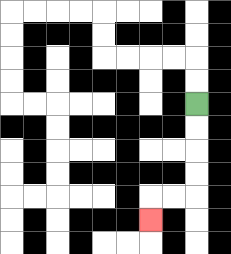{'start': '[8, 4]', 'end': '[6, 9]', 'path_directions': 'D,D,D,D,L,L,D', 'path_coordinates': '[[8, 4], [8, 5], [8, 6], [8, 7], [8, 8], [7, 8], [6, 8], [6, 9]]'}